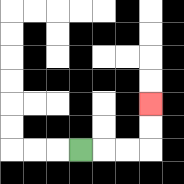{'start': '[3, 6]', 'end': '[6, 4]', 'path_directions': 'R,R,R,U,U', 'path_coordinates': '[[3, 6], [4, 6], [5, 6], [6, 6], [6, 5], [6, 4]]'}